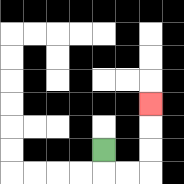{'start': '[4, 6]', 'end': '[6, 4]', 'path_directions': 'D,R,R,U,U,U', 'path_coordinates': '[[4, 6], [4, 7], [5, 7], [6, 7], [6, 6], [6, 5], [6, 4]]'}